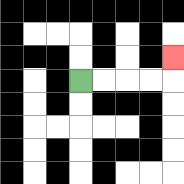{'start': '[3, 3]', 'end': '[7, 2]', 'path_directions': 'R,R,R,R,U', 'path_coordinates': '[[3, 3], [4, 3], [5, 3], [6, 3], [7, 3], [7, 2]]'}